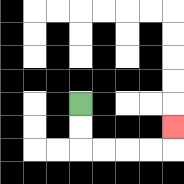{'start': '[3, 4]', 'end': '[7, 5]', 'path_directions': 'D,D,R,R,R,R,U', 'path_coordinates': '[[3, 4], [3, 5], [3, 6], [4, 6], [5, 6], [6, 6], [7, 6], [7, 5]]'}